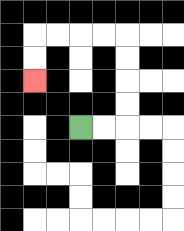{'start': '[3, 5]', 'end': '[1, 3]', 'path_directions': 'R,R,U,U,U,U,L,L,L,L,D,D', 'path_coordinates': '[[3, 5], [4, 5], [5, 5], [5, 4], [5, 3], [5, 2], [5, 1], [4, 1], [3, 1], [2, 1], [1, 1], [1, 2], [1, 3]]'}